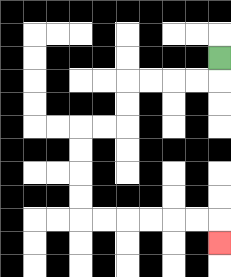{'start': '[9, 2]', 'end': '[9, 10]', 'path_directions': 'D,L,L,L,L,D,D,L,L,D,D,D,D,R,R,R,R,R,R,D', 'path_coordinates': '[[9, 2], [9, 3], [8, 3], [7, 3], [6, 3], [5, 3], [5, 4], [5, 5], [4, 5], [3, 5], [3, 6], [3, 7], [3, 8], [3, 9], [4, 9], [5, 9], [6, 9], [7, 9], [8, 9], [9, 9], [9, 10]]'}